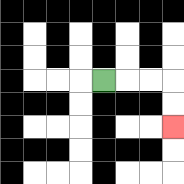{'start': '[4, 3]', 'end': '[7, 5]', 'path_directions': 'R,R,R,D,D', 'path_coordinates': '[[4, 3], [5, 3], [6, 3], [7, 3], [7, 4], [7, 5]]'}